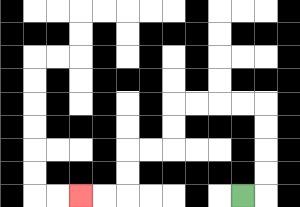{'start': '[10, 8]', 'end': '[3, 8]', 'path_directions': 'R,U,U,U,U,L,L,L,L,D,D,L,L,D,D,L,L', 'path_coordinates': '[[10, 8], [11, 8], [11, 7], [11, 6], [11, 5], [11, 4], [10, 4], [9, 4], [8, 4], [7, 4], [7, 5], [7, 6], [6, 6], [5, 6], [5, 7], [5, 8], [4, 8], [3, 8]]'}